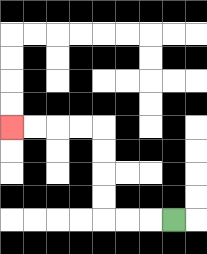{'start': '[7, 9]', 'end': '[0, 5]', 'path_directions': 'L,L,L,U,U,U,U,L,L,L,L', 'path_coordinates': '[[7, 9], [6, 9], [5, 9], [4, 9], [4, 8], [4, 7], [4, 6], [4, 5], [3, 5], [2, 5], [1, 5], [0, 5]]'}